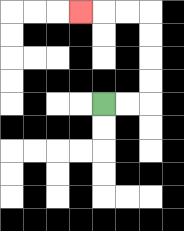{'start': '[4, 4]', 'end': '[3, 0]', 'path_directions': 'R,R,U,U,U,U,L,L,L', 'path_coordinates': '[[4, 4], [5, 4], [6, 4], [6, 3], [6, 2], [6, 1], [6, 0], [5, 0], [4, 0], [3, 0]]'}